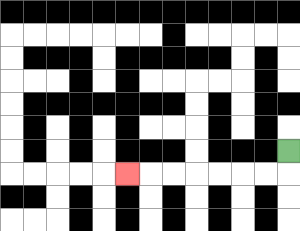{'start': '[12, 6]', 'end': '[5, 7]', 'path_directions': 'D,L,L,L,L,L,L,L', 'path_coordinates': '[[12, 6], [12, 7], [11, 7], [10, 7], [9, 7], [8, 7], [7, 7], [6, 7], [5, 7]]'}